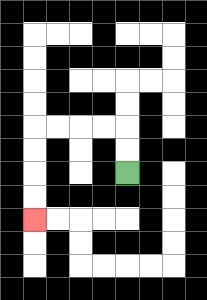{'start': '[5, 7]', 'end': '[1, 9]', 'path_directions': 'U,U,L,L,L,L,D,D,D,D', 'path_coordinates': '[[5, 7], [5, 6], [5, 5], [4, 5], [3, 5], [2, 5], [1, 5], [1, 6], [1, 7], [1, 8], [1, 9]]'}